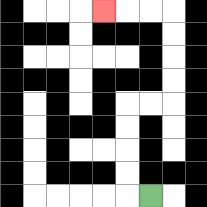{'start': '[6, 8]', 'end': '[4, 0]', 'path_directions': 'L,U,U,U,U,R,R,U,U,U,U,L,L,L', 'path_coordinates': '[[6, 8], [5, 8], [5, 7], [5, 6], [5, 5], [5, 4], [6, 4], [7, 4], [7, 3], [7, 2], [7, 1], [7, 0], [6, 0], [5, 0], [4, 0]]'}